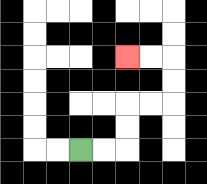{'start': '[3, 6]', 'end': '[5, 2]', 'path_directions': 'R,R,U,U,R,R,U,U,L,L', 'path_coordinates': '[[3, 6], [4, 6], [5, 6], [5, 5], [5, 4], [6, 4], [7, 4], [7, 3], [7, 2], [6, 2], [5, 2]]'}